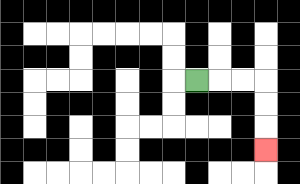{'start': '[8, 3]', 'end': '[11, 6]', 'path_directions': 'R,R,R,D,D,D', 'path_coordinates': '[[8, 3], [9, 3], [10, 3], [11, 3], [11, 4], [11, 5], [11, 6]]'}